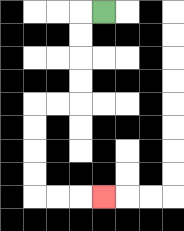{'start': '[4, 0]', 'end': '[4, 8]', 'path_directions': 'L,D,D,D,D,L,L,D,D,D,D,R,R,R', 'path_coordinates': '[[4, 0], [3, 0], [3, 1], [3, 2], [3, 3], [3, 4], [2, 4], [1, 4], [1, 5], [1, 6], [1, 7], [1, 8], [2, 8], [3, 8], [4, 8]]'}